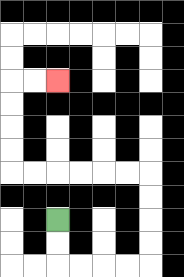{'start': '[2, 9]', 'end': '[2, 3]', 'path_directions': 'D,D,R,R,R,R,U,U,U,U,L,L,L,L,L,L,U,U,U,U,R,R', 'path_coordinates': '[[2, 9], [2, 10], [2, 11], [3, 11], [4, 11], [5, 11], [6, 11], [6, 10], [6, 9], [6, 8], [6, 7], [5, 7], [4, 7], [3, 7], [2, 7], [1, 7], [0, 7], [0, 6], [0, 5], [0, 4], [0, 3], [1, 3], [2, 3]]'}